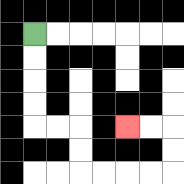{'start': '[1, 1]', 'end': '[5, 5]', 'path_directions': 'D,D,D,D,R,R,D,D,R,R,R,R,U,U,L,L', 'path_coordinates': '[[1, 1], [1, 2], [1, 3], [1, 4], [1, 5], [2, 5], [3, 5], [3, 6], [3, 7], [4, 7], [5, 7], [6, 7], [7, 7], [7, 6], [7, 5], [6, 5], [5, 5]]'}